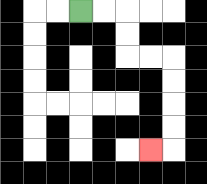{'start': '[3, 0]', 'end': '[6, 6]', 'path_directions': 'R,R,D,D,R,R,D,D,D,D,L', 'path_coordinates': '[[3, 0], [4, 0], [5, 0], [5, 1], [5, 2], [6, 2], [7, 2], [7, 3], [7, 4], [7, 5], [7, 6], [6, 6]]'}